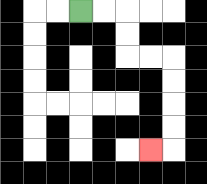{'start': '[3, 0]', 'end': '[6, 6]', 'path_directions': 'R,R,D,D,R,R,D,D,D,D,L', 'path_coordinates': '[[3, 0], [4, 0], [5, 0], [5, 1], [5, 2], [6, 2], [7, 2], [7, 3], [7, 4], [7, 5], [7, 6], [6, 6]]'}